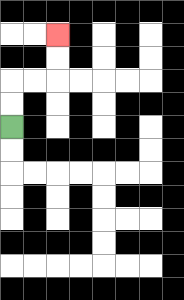{'start': '[0, 5]', 'end': '[2, 1]', 'path_directions': 'U,U,R,R,U,U', 'path_coordinates': '[[0, 5], [0, 4], [0, 3], [1, 3], [2, 3], [2, 2], [2, 1]]'}